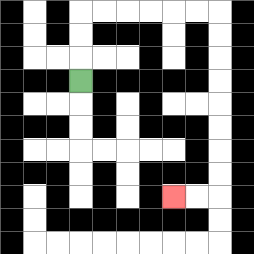{'start': '[3, 3]', 'end': '[7, 8]', 'path_directions': 'U,U,U,R,R,R,R,R,R,D,D,D,D,D,D,D,D,L,L', 'path_coordinates': '[[3, 3], [3, 2], [3, 1], [3, 0], [4, 0], [5, 0], [6, 0], [7, 0], [8, 0], [9, 0], [9, 1], [9, 2], [9, 3], [9, 4], [9, 5], [9, 6], [9, 7], [9, 8], [8, 8], [7, 8]]'}